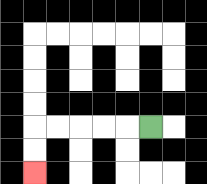{'start': '[6, 5]', 'end': '[1, 7]', 'path_directions': 'L,L,L,L,L,D,D', 'path_coordinates': '[[6, 5], [5, 5], [4, 5], [3, 5], [2, 5], [1, 5], [1, 6], [1, 7]]'}